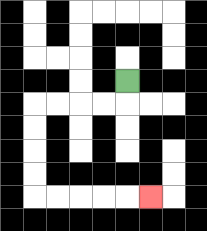{'start': '[5, 3]', 'end': '[6, 8]', 'path_directions': 'D,L,L,L,L,D,D,D,D,R,R,R,R,R', 'path_coordinates': '[[5, 3], [5, 4], [4, 4], [3, 4], [2, 4], [1, 4], [1, 5], [1, 6], [1, 7], [1, 8], [2, 8], [3, 8], [4, 8], [5, 8], [6, 8]]'}